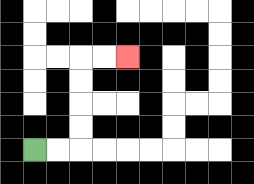{'start': '[1, 6]', 'end': '[5, 2]', 'path_directions': 'R,R,U,U,U,U,R,R', 'path_coordinates': '[[1, 6], [2, 6], [3, 6], [3, 5], [3, 4], [3, 3], [3, 2], [4, 2], [5, 2]]'}